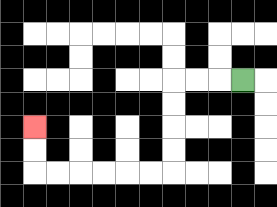{'start': '[10, 3]', 'end': '[1, 5]', 'path_directions': 'L,L,L,D,D,D,D,L,L,L,L,L,L,U,U', 'path_coordinates': '[[10, 3], [9, 3], [8, 3], [7, 3], [7, 4], [7, 5], [7, 6], [7, 7], [6, 7], [5, 7], [4, 7], [3, 7], [2, 7], [1, 7], [1, 6], [1, 5]]'}